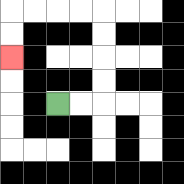{'start': '[2, 4]', 'end': '[0, 2]', 'path_directions': 'R,R,U,U,U,U,L,L,L,L,D,D', 'path_coordinates': '[[2, 4], [3, 4], [4, 4], [4, 3], [4, 2], [4, 1], [4, 0], [3, 0], [2, 0], [1, 0], [0, 0], [0, 1], [0, 2]]'}